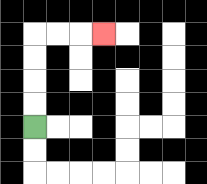{'start': '[1, 5]', 'end': '[4, 1]', 'path_directions': 'U,U,U,U,R,R,R', 'path_coordinates': '[[1, 5], [1, 4], [1, 3], [1, 2], [1, 1], [2, 1], [3, 1], [4, 1]]'}